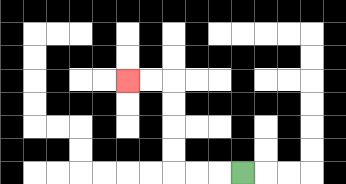{'start': '[10, 7]', 'end': '[5, 3]', 'path_directions': 'L,L,L,U,U,U,U,L,L', 'path_coordinates': '[[10, 7], [9, 7], [8, 7], [7, 7], [7, 6], [7, 5], [7, 4], [7, 3], [6, 3], [5, 3]]'}